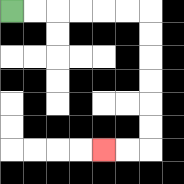{'start': '[0, 0]', 'end': '[4, 6]', 'path_directions': 'R,R,R,R,R,R,D,D,D,D,D,D,L,L', 'path_coordinates': '[[0, 0], [1, 0], [2, 0], [3, 0], [4, 0], [5, 0], [6, 0], [6, 1], [6, 2], [6, 3], [6, 4], [6, 5], [6, 6], [5, 6], [4, 6]]'}